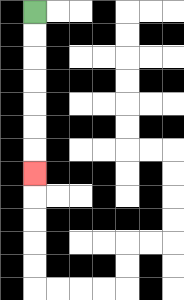{'start': '[1, 0]', 'end': '[1, 7]', 'path_directions': 'D,D,D,D,D,D,D', 'path_coordinates': '[[1, 0], [1, 1], [1, 2], [1, 3], [1, 4], [1, 5], [1, 6], [1, 7]]'}